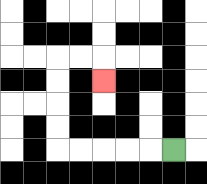{'start': '[7, 6]', 'end': '[4, 3]', 'path_directions': 'L,L,L,L,L,U,U,U,U,R,R,D', 'path_coordinates': '[[7, 6], [6, 6], [5, 6], [4, 6], [3, 6], [2, 6], [2, 5], [2, 4], [2, 3], [2, 2], [3, 2], [4, 2], [4, 3]]'}